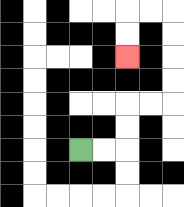{'start': '[3, 6]', 'end': '[5, 2]', 'path_directions': 'R,R,U,U,R,R,U,U,U,U,L,L,D,D', 'path_coordinates': '[[3, 6], [4, 6], [5, 6], [5, 5], [5, 4], [6, 4], [7, 4], [7, 3], [7, 2], [7, 1], [7, 0], [6, 0], [5, 0], [5, 1], [5, 2]]'}